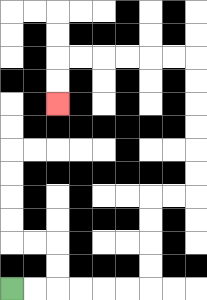{'start': '[0, 12]', 'end': '[2, 4]', 'path_directions': 'R,R,R,R,R,R,U,U,U,U,R,R,U,U,U,U,U,U,L,L,L,L,L,L,D,D', 'path_coordinates': '[[0, 12], [1, 12], [2, 12], [3, 12], [4, 12], [5, 12], [6, 12], [6, 11], [6, 10], [6, 9], [6, 8], [7, 8], [8, 8], [8, 7], [8, 6], [8, 5], [8, 4], [8, 3], [8, 2], [7, 2], [6, 2], [5, 2], [4, 2], [3, 2], [2, 2], [2, 3], [2, 4]]'}